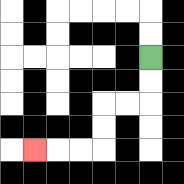{'start': '[6, 2]', 'end': '[1, 6]', 'path_directions': 'D,D,L,L,D,D,L,L,L', 'path_coordinates': '[[6, 2], [6, 3], [6, 4], [5, 4], [4, 4], [4, 5], [4, 6], [3, 6], [2, 6], [1, 6]]'}